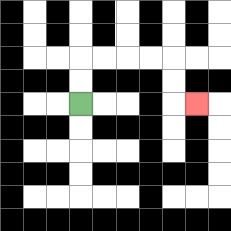{'start': '[3, 4]', 'end': '[8, 4]', 'path_directions': 'U,U,R,R,R,R,D,D,R', 'path_coordinates': '[[3, 4], [3, 3], [3, 2], [4, 2], [5, 2], [6, 2], [7, 2], [7, 3], [7, 4], [8, 4]]'}